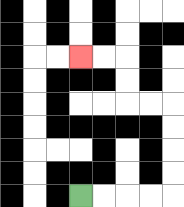{'start': '[3, 8]', 'end': '[3, 2]', 'path_directions': 'R,R,R,R,U,U,U,U,L,L,U,U,L,L', 'path_coordinates': '[[3, 8], [4, 8], [5, 8], [6, 8], [7, 8], [7, 7], [7, 6], [7, 5], [7, 4], [6, 4], [5, 4], [5, 3], [5, 2], [4, 2], [3, 2]]'}